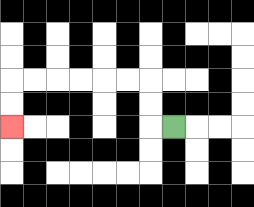{'start': '[7, 5]', 'end': '[0, 5]', 'path_directions': 'L,U,U,L,L,L,L,L,L,D,D', 'path_coordinates': '[[7, 5], [6, 5], [6, 4], [6, 3], [5, 3], [4, 3], [3, 3], [2, 3], [1, 3], [0, 3], [0, 4], [0, 5]]'}